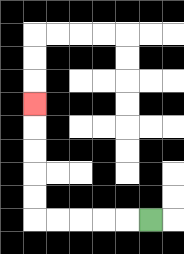{'start': '[6, 9]', 'end': '[1, 4]', 'path_directions': 'L,L,L,L,L,U,U,U,U,U', 'path_coordinates': '[[6, 9], [5, 9], [4, 9], [3, 9], [2, 9], [1, 9], [1, 8], [1, 7], [1, 6], [1, 5], [1, 4]]'}